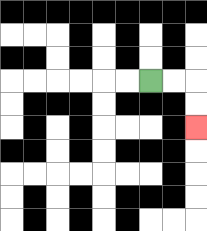{'start': '[6, 3]', 'end': '[8, 5]', 'path_directions': 'R,R,D,D', 'path_coordinates': '[[6, 3], [7, 3], [8, 3], [8, 4], [8, 5]]'}